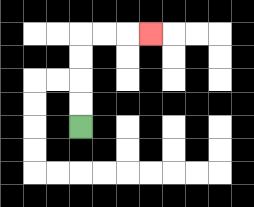{'start': '[3, 5]', 'end': '[6, 1]', 'path_directions': 'U,U,U,U,R,R,R', 'path_coordinates': '[[3, 5], [3, 4], [3, 3], [3, 2], [3, 1], [4, 1], [5, 1], [6, 1]]'}